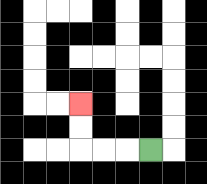{'start': '[6, 6]', 'end': '[3, 4]', 'path_directions': 'L,L,L,U,U', 'path_coordinates': '[[6, 6], [5, 6], [4, 6], [3, 6], [3, 5], [3, 4]]'}